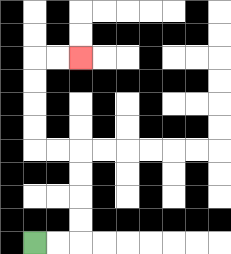{'start': '[1, 10]', 'end': '[3, 2]', 'path_directions': 'R,R,U,U,U,U,L,L,U,U,U,U,R,R', 'path_coordinates': '[[1, 10], [2, 10], [3, 10], [3, 9], [3, 8], [3, 7], [3, 6], [2, 6], [1, 6], [1, 5], [1, 4], [1, 3], [1, 2], [2, 2], [3, 2]]'}